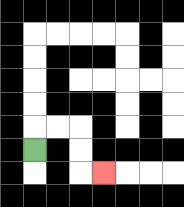{'start': '[1, 6]', 'end': '[4, 7]', 'path_directions': 'U,R,R,D,D,R', 'path_coordinates': '[[1, 6], [1, 5], [2, 5], [3, 5], [3, 6], [3, 7], [4, 7]]'}